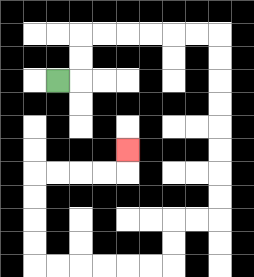{'start': '[2, 3]', 'end': '[5, 6]', 'path_directions': 'R,U,U,R,R,R,R,R,R,D,D,D,D,D,D,D,D,L,L,D,D,L,L,L,L,L,L,U,U,U,U,R,R,R,R,U', 'path_coordinates': '[[2, 3], [3, 3], [3, 2], [3, 1], [4, 1], [5, 1], [6, 1], [7, 1], [8, 1], [9, 1], [9, 2], [9, 3], [9, 4], [9, 5], [9, 6], [9, 7], [9, 8], [9, 9], [8, 9], [7, 9], [7, 10], [7, 11], [6, 11], [5, 11], [4, 11], [3, 11], [2, 11], [1, 11], [1, 10], [1, 9], [1, 8], [1, 7], [2, 7], [3, 7], [4, 7], [5, 7], [5, 6]]'}